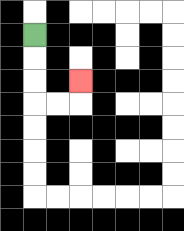{'start': '[1, 1]', 'end': '[3, 3]', 'path_directions': 'D,D,D,R,R,U', 'path_coordinates': '[[1, 1], [1, 2], [1, 3], [1, 4], [2, 4], [3, 4], [3, 3]]'}